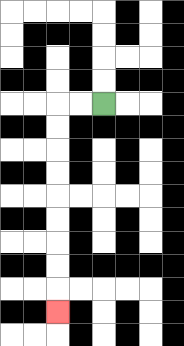{'start': '[4, 4]', 'end': '[2, 13]', 'path_directions': 'L,L,D,D,D,D,D,D,D,D,D', 'path_coordinates': '[[4, 4], [3, 4], [2, 4], [2, 5], [2, 6], [2, 7], [2, 8], [2, 9], [2, 10], [2, 11], [2, 12], [2, 13]]'}